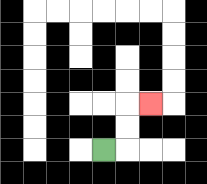{'start': '[4, 6]', 'end': '[6, 4]', 'path_directions': 'R,U,U,R', 'path_coordinates': '[[4, 6], [5, 6], [5, 5], [5, 4], [6, 4]]'}